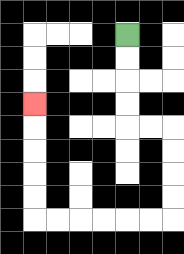{'start': '[5, 1]', 'end': '[1, 4]', 'path_directions': 'D,D,D,D,R,R,D,D,D,D,L,L,L,L,L,L,U,U,U,U,U', 'path_coordinates': '[[5, 1], [5, 2], [5, 3], [5, 4], [5, 5], [6, 5], [7, 5], [7, 6], [7, 7], [7, 8], [7, 9], [6, 9], [5, 9], [4, 9], [3, 9], [2, 9], [1, 9], [1, 8], [1, 7], [1, 6], [1, 5], [1, 4]]'}